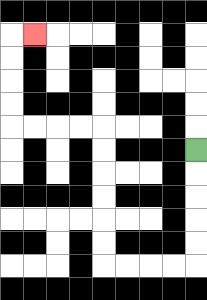{'start': '[8, 6]', 'end': '[1, 1]', 'path_directions': 'D,D,D,D,D,L,L,L,L,U,U,U,U,U,U,L,L,L,L,U,U,U,U,R', 'path_coordinates': '[[8, 6], [8, 7], [8, 8], [8, 9], [8, 10], [8, 11], [7, 11], [6, 11], [5, 11], [4, 11], [4, 10], [4, 9], [4, 8], [4, 7], [4, 6], [4, 5], [3, 5], [2, 5], [1, 5], [0, 5], [0, 4], [0, 3], [0, 2], [0, 1], [1, 1]]'}